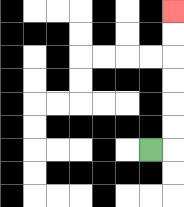{'start': '[6, 6]', 'end': '[7, 0]', 'path_directions': 'R,U,U,U,U,U,U', 'path_coordinates': '[[6, 6], [7, 6], [7, 5], [7, 4], [7, 3], [7, 2], [7, 1], [7, 0]]'}